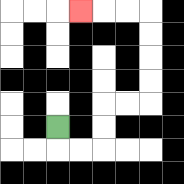{'start': '[2, 5]', 'end': '[3, 0]', 'path_directions': 'D,R,R,U,U,R,R,U,U,U,U,L,L,L', 'path_coordinates': '[[2, 5], [2, 6], [3, 6], [4, 6], [4, 5], [4, 4], [5, 4], [6, 4], [6, 3], [6, 2], [6, 1], [6, 0], [5, 0], [4, 0], [3, 0]]'}